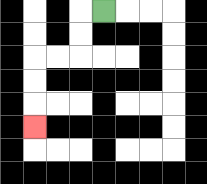{'start': '[4, 0]', 'end': '[1, 5]', 'path_directions': 'L,D,D,L,L,D,D,D', 'path_coordinates': '[[4, 0], [3, 0], [3, 1], [3, 2], [2, 2], [1, 2], [1, 3], [1, 4], [1, 5]]'}